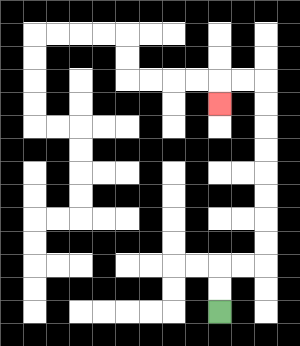{'start': '[9, 13]', 'end': '[9, 4]', 'path_directions': 'U,U,R,R,U,U,U,U,U,U,U,U,L,L,D', 'path_coordinates': '[[9, 13], [9, 12], [9, 11], [10, 11], [11, 11], [11, 10], [11, 9], [11, 8], [11, 7], [11, 6], [11, 5], [11, 4], [11, 3], [10, 3], [9, 3], [9, 4]]'}